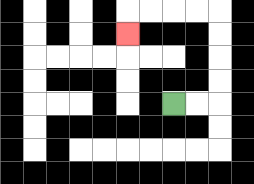{'start': '[7, 4]', 'end': '[5, 1]', 'path_directions': 'R,R,U,U,U,U,L,L,L,L,D', 'path_coordinates': '[[7, 4], [8, 4], [9, 4], [9, 3], [9, 2], [9, 1], [9, 0], [8, 0], [7, 0], [6, 0], [5, 0], [5, 1]]'}